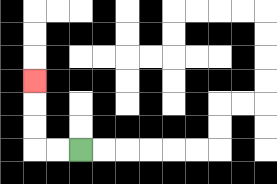{'start': '[3, 6]', 'end': '[1, 3]', 'path_directions': 'L,L,U,U,U', 'path_coordinates': '[[3, 6], [2, 6], [1, 6], [1, 5], [1, 4], [1, 3]]'}